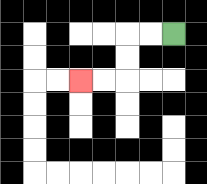{'start': '[7, 1]', 'end': '[3, 3]', 'path_directions': 'L,L,D,D,L,L', 'path_coordinates': '[[7, 1], [6, 1], [5, 1], [5, 2], [5, 3], [4, 3], [3, 3]]'}